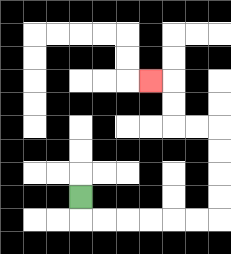{'start': '[3, 8]', 'end': '[6, 3]', 'path_directions': 'D,R,R,R,R,R,R,U,U,U,U,L,L,U,U,L', 'path_coordinates': '[[3, 8], [3, 9], [4, 9], [5, 9], [6, 9], [7, 9], [8, 9], [9, 9], [9, 8], [9, 7], [9, 6], [9, 5], [8, 5], [7, 5], [7, 4], [7, 3], [6, 3]]'}